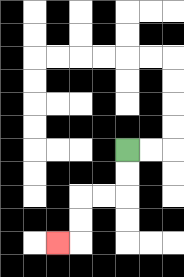{'start': '[5, 6]', 'end': '[2, 10]', 'path_directions': 'D,D,L,L,D,D,L', 'path_coordinates': '[[5, 6], [5, 7], [5, 8], [4, 8], [3, 8], [3, 9], [3, 10], [2, 10]]'}